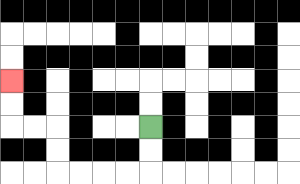{'start': '[6, 5]', 'end': '[0, 3]', 'path_directions': 'D,D,L,L,L,L,U,U,L,L,U,U', 'path_coordinates': '[[6, 5], [6, 6], [6, 7], [5, 7], [4, 7], [3, 7], [2, 7], [2, 6], [2, 5], [1, 5], [0, 5], [0, 4], [0, 3]]'}